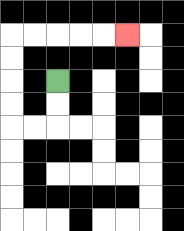{'start': '[2, 3]', 'end': '[5, 1]', 'path_directions': 'D,D,L,L,U,U,U,U,R,R,R,R,R', 'path_coordinates': '[[2, 3], [2, 4], [2, 5], [1, 5], [0, 5], [0, 4], [0, 3], [0, 2], [0, 1], [1, 1], [2, 1], [3, 1], [4, 1], [5, 1]]'}